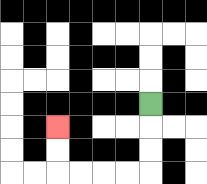{'start': '[6, 4]', 'end': '[2, 5]', 'path_directions': 'D,D,D,L,L,L,L,U,U', 'path_coordinates': '[[6, 4], [6, 5], [6, 6], [6, 7], [5, 7], [4, 7], [3, 7], [2, 7], [2, 6], [2, 5]]'}